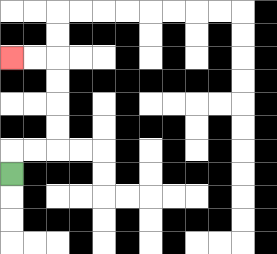{'start': '[0, 7]', 'end': '[0, 2]', 'path_directions': 'U,R,R,U,U,U,U,L,L', 'path_coordinates': '[[0, 7], [0, 6], [1, 6], [2, 6], [2, 5], [2, 4], [2, 3], [2, 2], [1, 2], [0, 2]]'}